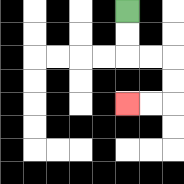{'start': '[5, 0]', 'end': '[5, 4]', 'path_directions': 'D,D,R,R,D,D,L,L', 'path_coordinates': '[[5, 0], [5, 1], [5, 2], [6, 2], [7, 2], [7, 3], [7, 4], [6, 4], [5, 4]]'}